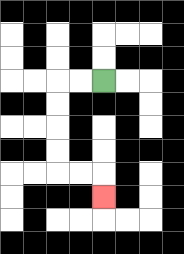{'start': '[4, 3]', 'end': '[4, 8]', 'path_directions': 'L,L,D,D,D,D,R,R,D', 'path_coordinates': '[[4, 3], [3, 3], [2, 3], [2, 4], [2, 5], [2, 6], [2, 7], [3, 7], [4, 7], [4, 8]]'}